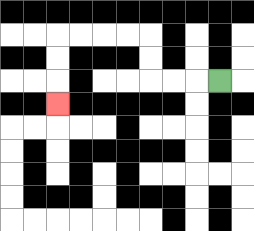{'start': '[9, 3]', 'end': '[2, 4]', 'path_directions': 'L,L,L,U,U,L,L,L,L,D,D,D', 'path_coordinates': '[[9, 3], [8, 3], [7, 3], [6, 3], [6, 2], [6, 1], [5, 1], [4, 1], [3, 1], [2, 1], [2, 2], [2, 3], [2, 4]]'}